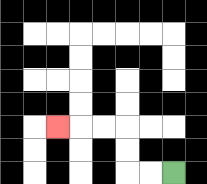{'start': '[7, 7]', 'end': '[2, 5]', 'path_directions': 'L,L,U,U,L,L,L', 'path_coordinates': '[[7, 7], [6, 7], [5, 7], [5, 6], [5, 5], [4, 5], [3, 5], [2, 5]]'}